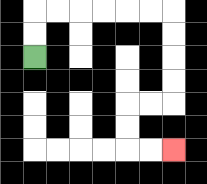{'start': '[1, 2]', 'end': '[7, 6]', 'path_directions': 'U,U,R,R,R,R,R,R,D,D,D,D,L,L,D,D,R,R', 'path_coordinates': '[[1, 2], [1, 1], [1, 0], [2, 0], [3, 0], [4, 0], [5, 0], [6, 0], [7, 0], [7, 1], [7, 2], [7, 3], [7, 4], [6, 4], [5, 4], [5, 5], [5, 6], [6, 6], [7, 6]]'}